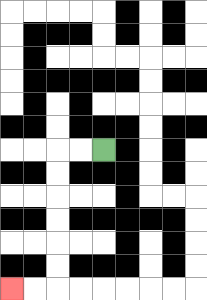{'start': '[4, 6]', 'end': '[0, 12]', 'path_directions': 'L,L,D,D,D,D,D,D,L,L', 'path_coordinates': '[[4, 6], [3, 6], [2, 6], [2, 7], [2, 8], [2, 9], [2, 10], [2, 11], [2, 12], [1, 12], [0, 12]]'}